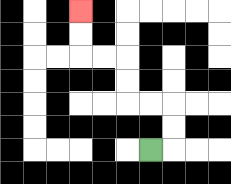{'start': '[6, 6]', 'end': '[3, 0]', 'path_directions': 'R,U,U,L,L,U,U,L,L,U,U', 'path_coordinates': '[[6, 6], [7, 6], [7, 5], [7, 4], [6, 4], [5, 4], [5, 3], [5, 2], [4, 2], [3, 2], [3, 1], [3, 0]]'}